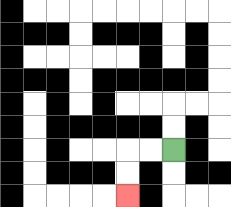{'start': '[7, 6]', 'end': '[5, 8]', 'path_directions': 'L,L,D,D', 'path_coordinates': '[[7, 6], [6, 6], [5, 6], [5, 7], [5, 8]]'}